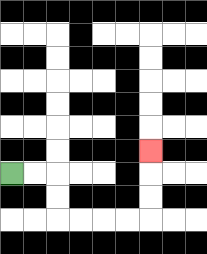{'start': '[0, 7]', 'end': '[6, 6]', 'path_directions': 'R,R,D,D,R,R,R,R,U,U,U', 'path_coordinates': '[[0, 7], [1, 7], [2, 7], [2, 8], [2, 9], [3, 9], [4, 9], [5, 9], [6, 9], [6, 8], [6, 7], [6, 6]]'}